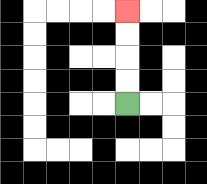{'start': '[5, 4]', 'end': '[5, 0]', 'path_directions': 'U,U,U,U', 'path_coordinates': '[[5, 4], [5, 3], [5, 2], [5, 1], [5, 0]]'}